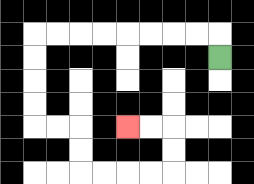{'start': '[9, 2]', 'end': '[5, 5]', 'path_directions': 'U,L,L,L,L,L,L,L,L,D,D,D,D,R,R,D,D,R,R,R,R,U,U,L,L', 'path_coordinates': '[[9, 2], [9, 1], [8, 1], [7, 1], [6, 1], [5, 1], [4, 1], [3, 1], [2, 1], [1, 1], [1, 2], [1, 3], [1, 4], [1, 5], [2, 5], [3, 5], [3, 6], [3, 7], [4, 7], [5, 7], [6, 7], [7, 7], [7, 6], [7, 5], [6, 5], [5, 5]]'}